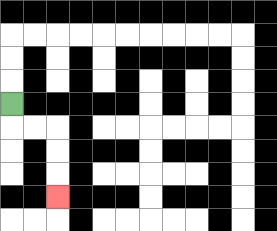{'start': '[0, 4]', 'end': '[2, 8]', 'path_directions': 'D,R,R,D,D,D', 'path_coordinates': '[[0, 4], [0, 5], [1, 5], [2, 5], [2, 6], [2, 7], [2, 8]]'}